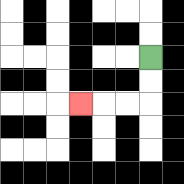{'start': '[6, 2]', 'end': '[3, 4]', 'path_directions': 'D,D,L,L,L', 'path_coordinates': '[[6, 2], [6, 3], [6, 4], [5, 4], [4, 4], [3, 4]]'}